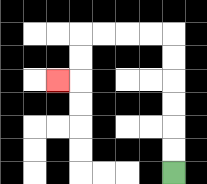{'start': '[7, 7]', 'end': '[2, 3]', 'path_directions': 'U,U,U,U,U,U,L,L,L,L,D,D,L', 'path_coordinates': '[[7, 7], [7, 6], [7, 5], [7, 4], [7, 3], [7, 2], [7, 1], [6, 1], [5, 1], [4, 1], [3, 1], [3, 2], [3, 3], [2, 3]]'}